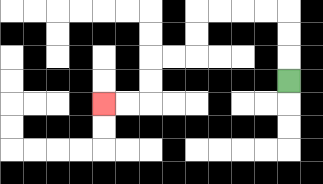{'start': '[12, 3]', 'end': '[4, 4]', 'path_directions': 'U,U,U,L,L,L,L,D,D,L,L,D,D,L,L', 'path_coordinates': '[[12, 3], [12, 2], [12, 1], [12, 0], [11, 0], [10, 0], [9, 0], [8, 0], [8, 1], [8, 2], [7, 2], [6, 2], [6, 3], [6, 4], [5, 4], [4, 4]]'}